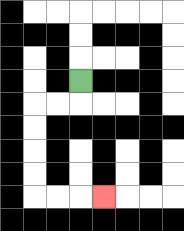{'start': '[3, 3]', 'end': '[4, 8]', 'path_directions': 'D,L,L,D,D,D,D,R,R,R', 'path_coordinates': '[[3, 3], [3, 4], [2, 4], [1, 4], [1, 5], [1, 6], [1, 7], [1, 8], [2, 8], [3, 8], [4, 8]]'}